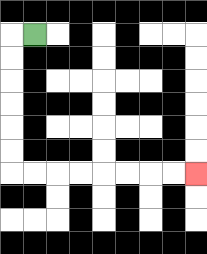{'start': '[1, 1]', 'end': '[8, 7]', 'path_directions': 'L,D,D,D,D,D,D,R,R,R,R,R,R,R,R', 'path_coordinates': '[[1, 1], [0, 1], [0, 2], [0, 3], [0, 4], [0, 5], [0, 6], [0, 7], [1, 7], [2, 7], [3, 7], [4, 7], [5, 7], [6, 7], [7, 7], [8, 7]]'}